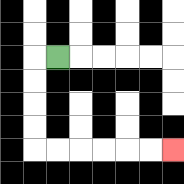{'start': '[2, 2]', 'end': '[7, 6]', 'path_directions': 'L,D,D,D,D,R,R,R,R,R,R', 'path_coordinates': '[[2, 2], [1, 2], [1, 3], [1, 4], [1, 5], [1, 6], [2, 6], [3, 6], [4, 6], [5, 6], [6, 6], [7, 6]]'}